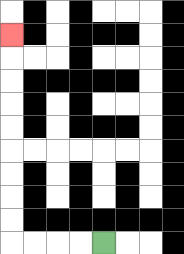{'start': '[4, 10]', 'end': '[0, 1]', 'path_directions': 'L,L,L,L,U,U,U,U,U,U,U,U,U', 'path_coordinates': '[[4, 10], [3, 10], [2, 10], [1, 10], [0, 10], [0, 9], [0, 8], [0, 7], [0, 6], [0, 5], [0, 4], [0, 3], [0, 2], [0, 1]]'}